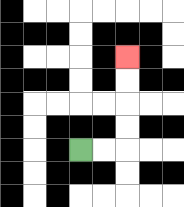{'start': '[3, 6]', 'end': '[5, 2]', 'path_directions': 'R,R,U,U,U,U', 'path_coordinates': '[[3, 6], [4, 6], [5, 6], [5, 5], [5, 4], [5, 3], [5, 2]]'}